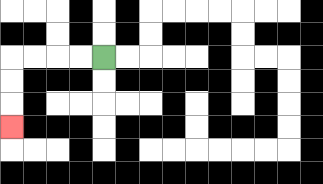{'start': '[4, 2]', 'end': '[0, 5]', 'path_directions': 'L,L,L,L,D,D,D', 'path_coordinates': '[[4, 2], [3, 2], [2, 2], [1, 2], [0, 2], [0, 3], [0, 4], [0, 5]]'}